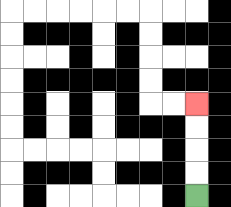{'start': '[8, 8]', 'end': '[8, 4]', 'path_directions': 'U,U,U,U', 'path_coordinates': '[[8, 8], [8, 7], [8, 6], [8, 5], [8, 4]]'}